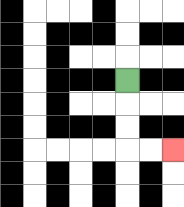{'start': '[5, 3]', 'end': '[7, 6]', 'path_directions': 'D,D,D,R,R', 'path_coordinates': '[[5, 3], [5, 4], [5, 5], [5, 6], [6, 6], [7, 6]]'}